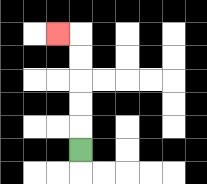{'start': '[3, 6]', 'end': '[2, 1]', 'path_directions': 'U,U,U,U,U,L', 'path_coordinates': '[[3, 6], [3, 5], [3, 4], [3, 3], [3, 2], [3, 1], [2, 1]]'}